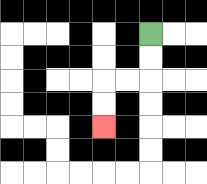{'start': '[6, 1]', 'end': '[4, 5]', 'path_directions': 'D,D,L,L,D,D', 'path_coordinates': '[[6, 1], [6, 2], [6, 3], [5, 3], [4, 3], [4, 4], [4, 5]]'}